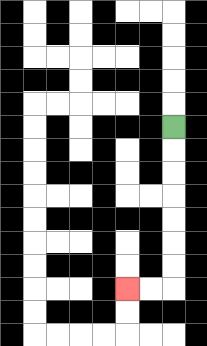{'start': '[7, 5]', 'end': '[5, 12]', 'path_directions': 'D,D,D,D,D,D,D,L,L', 'path_coordinates': '[[7, 5], [7, 6], [7, 7], [7, 8], [7, 9], [7, 10], [7, 11], [7, 12], [6, 12], [5, 12]]'}